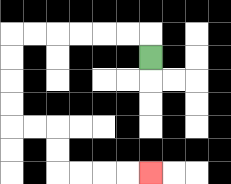{'start': '[6, 2]', 'end': '[6, 7]', 'path_directions': 'U,L,L,L,L,L,L,D,D,D,D,R,R,D,D,R,R,R,R', 'path_coordinates': '[[6, 2], [6, 1], [5, 1], [4, 1], [3, 1], [2, 1], [1, 1], [0, 1], [0, 2], [0, 3], [0, 4], [0, 5], [1, 5], [2, 5], [2, 6], [2, 7], [3, 7], [4, 7], [5, 7], [6, 7]]'}